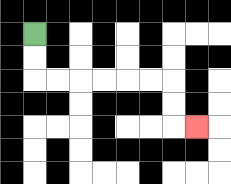{'start': '[1, 1]', 'end': '[8, 5]', 'path_directions': 'D,D,R,R,R,R,R,R,D,D,R', 'path_coordinates': '[[1, 1], [1, 2], [1, 3], [2, 3], [3, 3], [4, 3], [5, 3], [6, 3], [7, 3], [7, 4], [7, 5], [8, 5]]'}